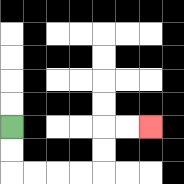{'start': '[0, 5]', 'end': '[6, 5]', 'path_directions': 'D,D,R,R,R,R,U,U,R,R', 'path_coordinates': '[[0, 5], [0, 6], [0, 7], [1, 7], [2, 7], [3, 7], [4, 7], [4, 6], [4, 5], [5, 5], [6, 5]]'}